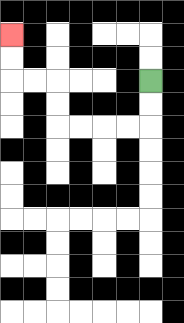{'start': '[6, 3]', 'end': '[0, 1]', 'path_directions': 'D,D,L,L,L,L,U,U,L,L,U,U', 'path_coordinates': '[[6, 3], [6, 4], [6, 5], [5, 5], [4, 5], [3, 5], [2, 5], [2, 4], [2, 3], [1, 3], [0, 3], [0, 2], [0, 1]]'}